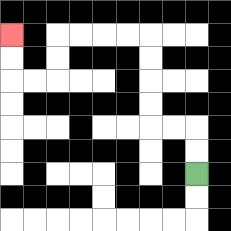{'start': '[8, 7]', 'end': '[0, 1]', 'path_directions': 'U,U,L,L,U,U,U,U,L,L,L,L,D,D,L,L,U,U', 'path_coordinates': '[[8, 7], [8, 6], [8, 5], [7, 5], [6, 5], [6, 4], [6, 3], [6, 2], [6, 1], [5, 1], [4, 1], [3, 1], [2, 1], [2, 2], [2, 3], [1, 3], [0, 3], [0, 2], [0, 1]]'}